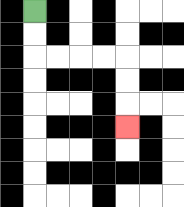{'start': '[1, 0]', 'end': '[5, 5]', 'path_directions': 'D,D,R,R,R,R,D,D,D', 'path_coordinates': '[[1, 0], [1, 1], [1, 2], [2, 2], [3, 2], [4, 2], [5, 2], [5, 3], [5, 4], [5, 5]]'}